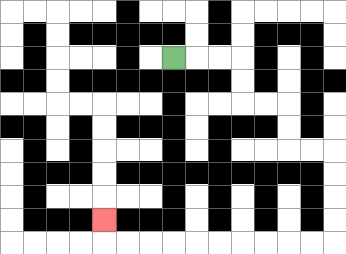{'start': '[7, 2]', 'end': '[4, 9]', 'path_directions': 'R,R,R,D,D,R,R,D,D,R,R,D,D,D,D,L,L,L,L,L,L,L,L,L,L,U', 'path_coordinates': '[[7, 2], [8, 2], [9, 2], [10, 2], [10, 3], [10, 4], [11, 4], [12, 4], [12, 5], [12, 6], [13, 6], [14, 6], [14, 7], [14, 8], [14, 9], [14, 10], [13, 10], [12, 10], [11, 10], [10, 10], [9, 10], [8, 10], [7, 10], [6, 10], [5, 10], [4, 10], [4, 9]]'}